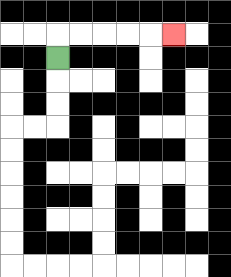{'start': '[2, 2]', 'end': '[7, 1]', 'path_directions': 'U,R,R,R,R,R', 'path_coordinates': '[[2, 2], [2, 1], [3, 1], [4, 1], [5, 1], [6, 1], [7, 1]]'}